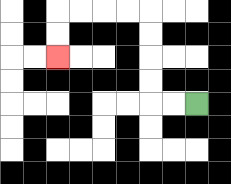{'start': '[8, 4]', 'end': '[2, 2]', 'path_directions': 'L,L,U,U,U,U,L,L,L,L,D,D', 'path_coordinates': '[[8, 4], [7, 4], [6, 4], [6, 3], [6, 2], [6, 1], [6, 0], [5, 0], [4, 0], [3, 0], [2, 0], [2, 1], [2, 2]]'}